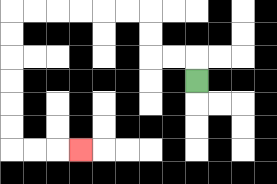{'start': '[8, 3]', 'end': '[3, 6]', 'path_directions': 'U,L,L,U,U,L,L,L,L,L,L,D,D,D,D,D,D,R,R,R', 'path_coordinates': '[[8, 3], [8, 2], [7, 2], [6, 2], [6, 1], [6, 0], [5, 0], [4, 0], [3, 0], [2, 0], [1, 0], [0, 0], [0, 1], [0, 2], [0, 3], [0, 4], [0, 5], [0, 6], [1, 6], [2, 6], [3, 6]]'}